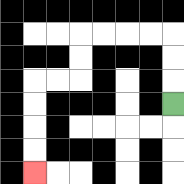{'start': '[7, 4]', 'end': '[1, 7]', 'path_directions': 'U,U,U,L,L,L,L,D,D,L,L,D,D,D,D', 'path_coordinates': '[[7, 4], [7, 3], [7, 2], [7, 1], [6, 1], [5, 1], [4, 1], [3, 1], [3, 2], [3, 3], [2, 3], [1, 3], [1, 4], [1, 5], [1, 6], [1, 7]]'}